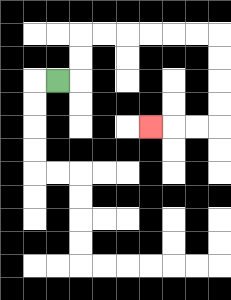{'start': '[2, 3]', 'end': '[6, 5]', 'path_directions': 'R,U,U,R,R,R,R,R,R,D,D,D,D,L,L,L', 'path_coordinates': '[[2, 3], [3, 3], [3, 2], [3, 1], [4, 1], [5, 1], [6, 1], [7, 1], [8, 1], [9, 1], [9, 2], [9, 3], [9, 4], [9, 5], [8, 5], [7, 5], [6, 5]]'}